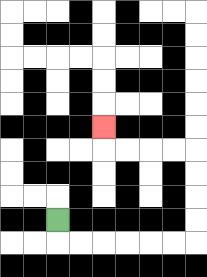{'start': '[2, 9]', 'end': '[4, 5]', 'path_directions': 'D,R,R,R,R,R,R,U,U,U,U,L,L,L,L,U', 'path_coordinates': '[[2, 9], [2, 10], [3, 10], [4, 10], [5, 10], [6, 10], [7, 10], [8, 10], [8, 9], [8, 8], [8, 7], [8, 6], [7, 6], [6, 6], [5, 6], [4, 6], [4, 5]]'}